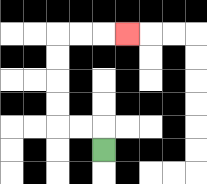{'start': '[4, 6]', 'end': '[5, 1]', 'path_directions': 'U,L,L,U,U,U,U,R,R,R', 'path_coordinates': '[[4, 6], [4, 5], [3, 5], [2, 5], [2, 4], [2, 3], [2, 2], [2, 1], [3, 1], [4, 1], [5, 1]]'}